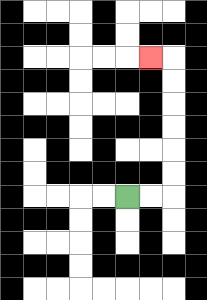{'start': '[5, 8]', 'end': '[6, 2]', 'path_directions': 'R,R,U,U,U,U,U,U,L', 'path_coordinates': '[[5, 8], [6, 8], [7, 8], [7, 7], [7, 6], [7, 5], [7, 4], [7, 3], [7, 2], [6, 2]]'}